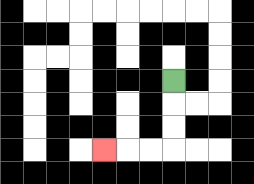{'start': '[7, 3]', 'end': '[4, 6]', 'path_directions': 'D,D,D,L,L,L', 'path_coordinates': '[[7, 3], [7, 4], [7, 5], [7, 6], [6, 6], [5, 6], [4, 6]]'}